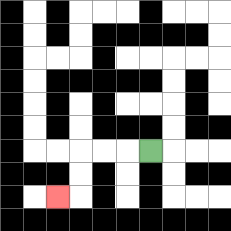{'start': '[6, 6]', 'end': '[2, 8]', 'path_directions': 'L,L,L,D,D,L', 'path_coordinates': '[[6, 6], [5, 6], [4, 6], [3, 6], [3, 7], [3, 8], [2, 8]]'}